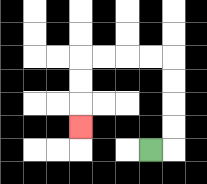{'start': '[6, 6]', 'end': '[3, 5]', 'path_directions': 'R,U,U,U,U,L,L,L,L,D,D,D', 'path_coordinates': '[[6, 6], [7, 6], [7, 5], [7, 4], [7, 3], [7, 2], [6, 2], [5, 2], [4, 2], [3, 2], [3, 3], [3, 4], [3, 5]]'}